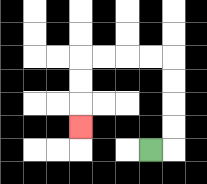{'start': '[6, 6]', 'end': '[3, 5]', 'path_directions': 'R,U,U,U,U,L,L,L,L,D,D,D', 'path_coordinates': '[[6, 6], [7, 6], [7, 5], [7, 4], [7, 3], [7, 2], [6, 2], [5, 2], [4, 2], [3, 2], [3, 3], [3, 4], [3, 5]]'}